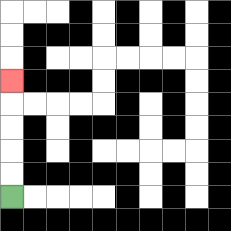{'start': '[0, 8]', 'end': '[0, 3]', 'path_directions': 'U,U,U,U,U', 'path_coordinates': '[[0, 8], [0, 7], [0, 6], [0, 5], [0, 4], [0, 3]]'}